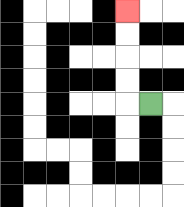{'start': '[6, 4]', 'end': '[5, 0]', 'path_directions': 'L,U,U,U,U', 'path_coordinates': '[[6, 4], [5, 4], [5, 3], [5, 2], [5, 1], [5, 0]]'}